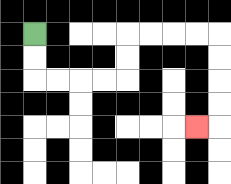{'start': '[1, 1]', 'end': '[8, 5]', 'path_directions': 'D,D,R,R,R,R,U,U,R,R,R,R,D,D,D,D,L', 'path_coordinates': '[[1, 1], [1, 2], [1, 3], [2, 3], [3, 3], [4, 3], [5, 3], [5, 2], [5, 1], [6, 1], [7, 1], [8, 1], [9, 1], [9, 2], [9, 3], [9, 4], [9, 5], [8, 5]]'}